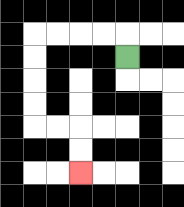{'start': '[5, 2]', 'end': '[3, 7]', 'path_directions': 'U,L,L,L,L,D,D,D,D,R,R,D,D', 'path_coordinates': '[[5, 2], [5, 1], [4, 1], [3, 1], [2, 1], [1, 1], [1, 2], [1, 3], [1, 4], [1, 5], [2, 5], [3, 5], [3, 6], [3, 7]]'}